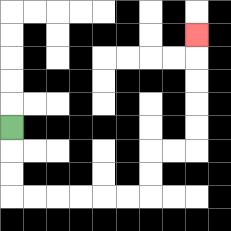{'start': '[0, 5]', 'end': '[8, 1]', 'path_directions': 'D,D,D,R,R,R,R,R,R,U,U,R,R,U,U,U,U,U', 'path_coordinates': '[[0, 5], [0, 6], [0, 7], [0, 8], [1, 8], [2, 8], [3, 8], [4, 8], [5, 8], [6, 8], [6, 7], [6, 6], [7, 6], [8, 6], [8, 5], [8, 4], [8, 3], [8, 2], [8, 1]]'}